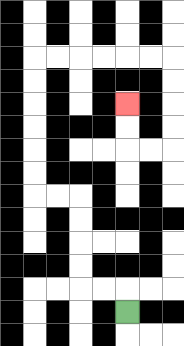{'start': '[5, 13]', 'end': '[5, 4]', 'path_directions': 'U,L,L,U,U,U,U,L,L,U,U,U,U,U,U,R,R,R,R,R,R,D,D,D,D,L,L,U,U', 'path_coordinates': '[[5, 13], [5, 12], [4, 12], [3, 12], [3, 11], [3, 10], [3, 9], [3, 8], [2, 8], [1, 8], [1, 7], [1, 6], [1, 5], [1, 4], [1, 3], [1, 2], [2, 2], [3, 2], [4, 2], [5, 2], [6, 2], [7, 2], [7, 3], [7, 4], [7, 5], [7, 6], [6, 6], [5, 6], [5, 5], [5, 4]]'}